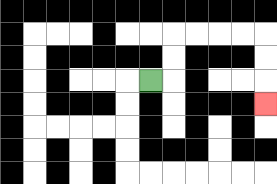{'start': '[6, 3]', 'end': '[11, 4]', 'path_directions': 'R,U,U,R,R,R,R,D,D,D', 'path_coordinates': '[[6, 3], [7, 3], [7, 2], [7, 1], [8, 1], [9, 1], [10, 1], [11, 1], [11, 2], [11, 3], [11, 4]]'}